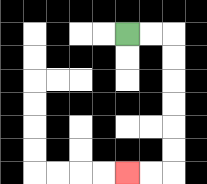{'start': '[5, 1]', 'end': '[5, 7]', 'path_directions': 'R,R,D,D,D,D,D,D,L,L', 'path_coordinates': '[[5, 1], [6, 1], [7, 1], [7, 2], [7, 3], [7, 4], [7, 5], [7, 6], [7, 7], [6, 7], [5, 7]]'}